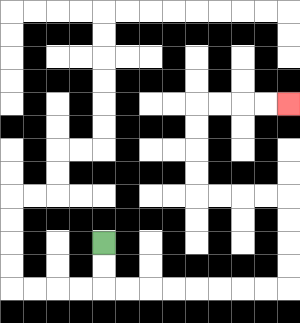{'start': '[4, 10]', 'end': '[12, 4]', 'path_directions': 'D,D,R,R,R,R,R,R,R,R,U,U,U,U,L,L,L,L,U,U,U,U,R,R,R,R', 'path_coordinates': '[[4, 10], [4, 11], [4, 12], [5, 12], [6, 12], [7, 12], [8, 12], [9, 12], [10, 12], [11, 12], [12, 12], [12, 11], [12, 10], [12, 9], [12, 8], [11, 8], [10, 8], [9, 8], [8, 8], [8, 7], [8, 6], [8, 5], [8, 4], [9, 4], [10, 4], [11, 4], [12, 4]]'}